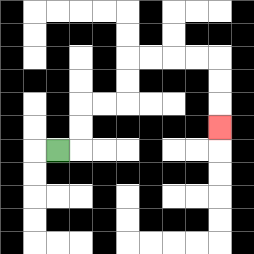{'start': '[2, 6]', 'end': '[9, 5]', 'path_directions': 'R,U,U,R,R,U,U,R,R,R,R,D,D,D', 'path_coordinates': '[[2, 6], [3, 6], [3, 5], [3, 4], [4, 4], [5, 4], [5, 3], [5, 2], [6, 2], [7, 2], [8, 2], [9, 2], [9, 3], [9, 4], [9, 5]]'}